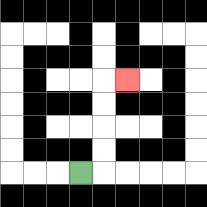{'start': '[3, 7]', 'end': '[5, 3]', 'path_directions': 'R,U,U,U,U,R', 'path_coordinates': '[[3, 7], [4, 7], [4, 6], [4, 5], [4, 4], [4, 3], [5, 3]]'}